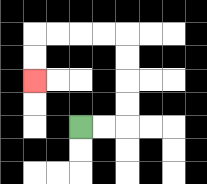{'start': '[3, 5]', 'end': '[1, 3]', 'path_directions': 'R,R,U,U,U,U,L,L,L,L,D,D', 'path_coordinates': '[[3, 5], [4, 5], [5, 5], [5, 4], [5, 3], [5, 2], [5, 1], [4, 1], [3, 1], [2, 1], [1, 1], [1, 2], [1, 3]]'}